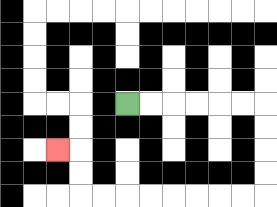{'start': '[5, 4]', 'end': '[2, 6]', 'path_directions': 'R,R,R,R,R,R,D,D,D,D,L,L,L,L,L,L,L,L,U,U,L', 'path_coordinates': '[[5, 4], [6, 4], [7, 4], [8, 4], [9, 4], [10, 4], [11, 4], [11, 5], [11, 6], [11, 7], [11, 8], [10, 8], [9, 8], [8, 8], [7, 8], [6, 8], [5, 8], [4, 8], [3, 8], [3, 7], [3, 6], [2, 6]]'}